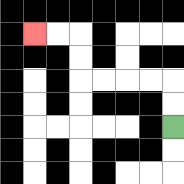{'start': '[7, 5]', 'end': '[1, 1]', 'path_directions': 'U,U,L,L,L,L,U,U,L,L', 'path_coordinates': '[[7, 5], [7, 4], [7, 3], [6, 3], [5, 3], [4, 3], [3, 3], [3, 2], [3, 1], [2, 1], [1, 1]]'}